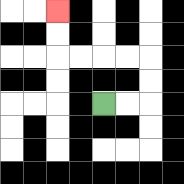{'start': '[4, 4]', 'end': '[2, 0]', 'path_directions': 'R,R,U,U,L,L,L,L,U,U', 'path_coordinates': '[[4, 4], [5, 4], [6, 4], [6, 3], [6, 2], [5, 2], [4, 2], [3, 2], [2, 2], [2, 1], [2, 0]]'}